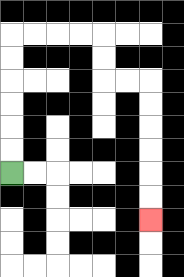{'start': '[0, 7]', 'end': '[6, 9]', 'path_directions': 'U,U,U,U,U,U,R,R,R,R,D,D,R,R,D,D,D,D,D,D', 'path_coordinates': '[[0, 7], [0, 6], [0, 5], [0, 4], [0, 3], [0, 2], [0, 1], [1, 1], [2, 1], [3, 1], [4, 1], [4, 2], [4, 3], [5, 3], [6, 3], [6, 4], [6, 5], [6, 6], [6, 7], [6, 8], [6, 9]]'}